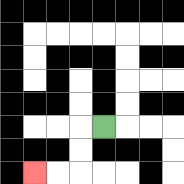{'start': '[4, 5]', 'end': '[1, 7]', 'path_directions': 'L,D,D,L,L', 'path_coordinates': '[[4, 5], [3, 5], [3, 6], [3, 7], [2, 7], [1, 7]]'}